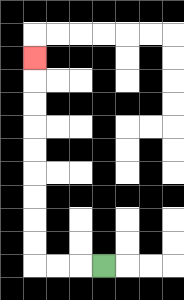{'start': '[4, 11]', 'end': '[1, 2]', 'path_directions': 'L,L,L,U,U,U,U,U,U,U,U,U', 'path_coordinates': '[[4, 11], [3, 11], [2, 11], [1, 11], [1, 10], [1, 9], [1, 8], [1, 7], [1, 6], [1, 5], [1, 4], [1, 3], [1, 2]]'}